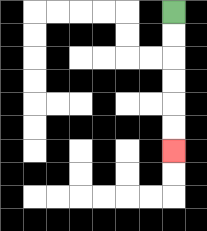{'start': '[7, 0]', 'end': '[7, 6]', 'path_directions': 'D,D,D,D,D,D', 'path_coordinates': '[[7, 0], [7, 1], [7, 2], [7, 3], [7, 4], [7, 5], [7, 6]]'}